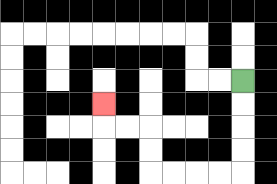{'start': '[10, 3]', 'end': '[4, 4]', 'path_directions': 'D,D,D,D,L,L,L,L,U,U,L,L,U', 'path_coordinates': '[[10, 3], [10, 4], [10, 5], [10, 6], [10, 7], [9, 7], [8, 7], [7, 7], [6, 7], [6, 6], [6, 5], [5, 5], [4, 5], [4, 4]]'}